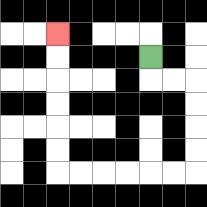{'start': '[6, 2]', 'end': '[2, 1]', 'path_directions': 'D,R,R,D,D,D,D,L,L,L,L,L,L,U,U,U,U,U,U', 'path_coordinates': '[[6, 2], [6, 3], [7, 3], [8, 3], [8, 4], [8, 5], [8, 6], [8, 7], [7, 7], [6, 7], [5, 7], [4, 7], [3, 7], [2, 7], [2, 6], [2, 5], [2, 4], [2, 3], [2, 2], [2, 1]]'}